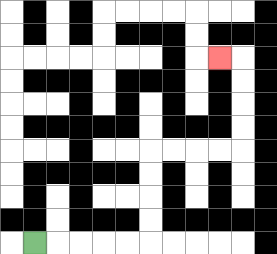{'start': '[1, 10]', 'end': '[9, 2]', 'path_directions': 'R,R,R,R,R,U,U,U,U,R,R,R,R,U,U,U,U,L', 'path_coordinates': '[[1, 10], [2, 10], [3, 10], [4, 10], [5, 10], [6, 10], [6, 9], [6, 8], [6, 7], [6, 6], [7, 6], [8, 6], [9, 6], [10, 6], [10, 5], [10, 4], [10, 3], [10, 2], [9, 2]]'}